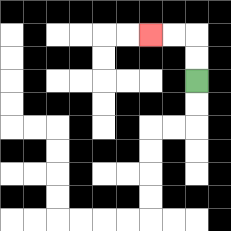{'start': '[8, 3]', 'end': '[6, 1]', 'path_directions': 'U,U,L,L', 'path_coordinates': '[[8, 3], [8, 2], [8, 1], [7, 1], [6, 1]]'}